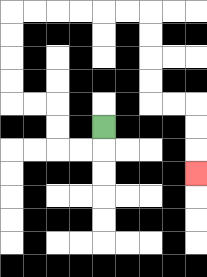{'start': '[4, 5]', 'end': '[8, 7]', 'path_directions': 'D,L,L,U,U,L,L,U,U,U,U,R,R,R,R,R,R,D,D,D,D,R,R,D,D,D', 'path_coordinates': '[[4, 5], [4, 6], [3, 6], [2, 6], [2, 5], [2, 4], [1, 4], [0, 4], [0, 3], [0, 2], [0, 1], [0, 0], [1, 0], [2, 0], [3, 0], [4, 0], [5, 0], [6, 0], [6, 1], [6, 2], [6, 3], [6, 4], [7, 4], [8, 4], [8, 5], [8, 6], [8, 7]]'}